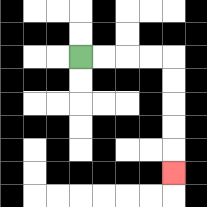{'start': '[3, 2]', 'end': '[7, 7]', 'path_directions': 'R,R,R,R,D,D,D,D,D', 'path_coordinates': '[[3, 2], [4, 2], [5, 2], [6, 2], [7, 2], [7, 3], [7, 4], [7, 5], [7, 6], [7, 7]]'}